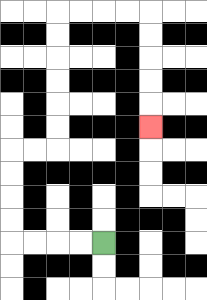{'start': '[4, 10]', 'end': '[6, 5]', 'path_directions': 'L,L,L,L,U,U,U,U,R,R,U,U,U,U,U,U,R,R,R,R,D,D,D,D,D', 'path_coordinates': '[[4, 10], [3, 10], [2, 10], [1, 10], [0, 10], [0, 9], [0, 8], [0, 7], [0, 6], [1, 6], [2, 6], [2, 5], [2, 4], [2, 3], [2, 2], [2, 1], [2, 0], [3, 0], [4, 0], [5, 0], [6, 0], [6, 1], [6, 2], [6, 3], [6, 4], [6, 5]]'}